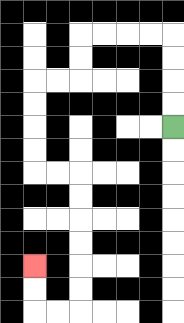{'start': '[7, 5]', 'end': '[1, 11]', 'path_directions': 'U,U,U,U,L,L,L,L,D,D,L,L,D,D,D,D,R,R,D,D,D,D,D,D,L,L,U,U', 'path_coordinates': '[[7, 5], [7, 4], [7, 3], [7, 2], [7, 1], [6, 1], [5, 1], [4, 1], [3, 1], [3, 2], [3, 3], [2, 3], [1, 3], [1, 4], [1, 5], [1, 6], [1, 7], [2, 7], [3, 7], [3, 8], [3, 9], [3, 10], [3, 11], [3, 12], [3, 13], [2, 13], [1, 13], [1, 12], [1, 11]]'}